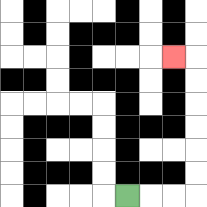{'start': '[5, 8]', 'end': '[7, 2]', 'path_directions': 'R,R,R,U,U,U,U,U,U,L', 'path_coordinates': '[[5, 8], [6, 8], [7, 8], [8, 8], [8, 7], [8, 6], [8, 5], [8, 4], [8, 3], [8, 2], [7, 2]]'}